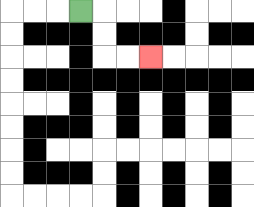{'start': '[3, 0]', 'end': '[6, 2]', 'path_directions': 'R,D,D,R,R', 'path_coordinates': '[[3, 0], [4, 0], [4, 1], [4, 2], [5, 2], [6, 2]]'}